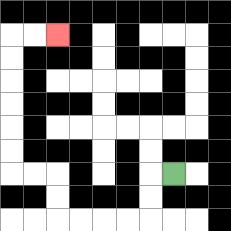{'start': '[7, 7]', 'end': '[2, 1]', 'path_directions': 'L,D,D,L,L,L,L,U,U,L,L,U,U,U,U,U,U,R,R', 'path_coordinates': '[[7, 7], [6, 7], [6, 8], [6, 9], [5, 9], [4, 9], [3, 9], [2, 9], [2, 8], [2, 7], [1, 7], [0, 7], [0, 6], [0, 5], [0, 4], [0, 3], [0, 2], [0, 1], [1, 1], [2, 1]]'}